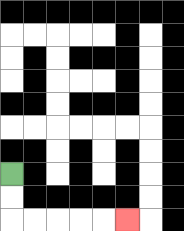{'start': '[0, 7]', 'end': '[5, 9]', 'path_directions': 'D,D,R,R,R,R,R', 'path_coordinates': '[[0, 7], [0, 8], [0, 9], [1, 9], [2, 9], [3, 9], [4, 9], [5, 9]]'}